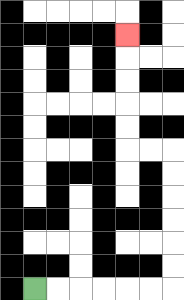{'start': '[1, 12]', 'end': '[5, 1]', 'path_directions': 'R,R,R,R,R,R,U,U,U,U,U,U,L,L,U,U,U,U,U', 'path_coordinates': '[[1, 12], [2, 12], [3, 12], [4, 12], [5, 12], [6, 12], [7, 12], [7, 11], [7, 10], [7, 9], [7, 8], [7, 7], [7, 6], [6, 6], [5, 6], [5, 5], [5, 4], [5, 3], [5, 2], [5, 1]]'}